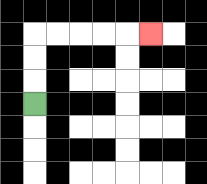{'start': '[1, 4]', 'end': '[6, 1]', 'path_directions': 'U,U,U,R,R,R,R,R', 'path_coordinates': '[[1, 4], [1, 3], [1, 2], [1, 1], [2, 1], [3, 1], [4, 1], [5, 1], [6, 1]]'}